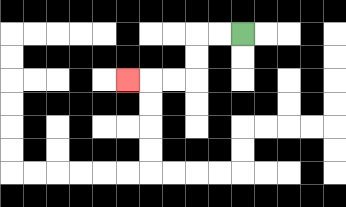{'start': '[10, 1]', 'end': '[5, 3]', 'path_directions': 'L,L,D,D,L,L,L', 'path_coordinates': '[[10, 1], [9, 1], [8, 1], [8, 2], [8, 3], [7, 3], [6, 3], [5, 3]]'}